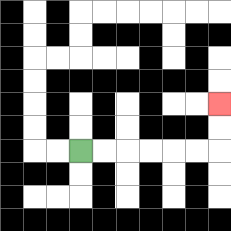{'start': '[3, 6]', 'end': '[9, 4]', 'path_directions': 'R,R,R,R,R,R,U,U', 'path_coordinates': '[[3, 6], [4, 6], [5, 6], [6, 6], [7, 6], [8, 6], [9, 6], [9, 5], [9, 4]]'}